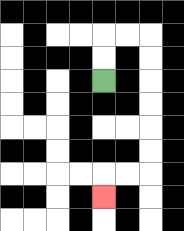{'start': '[4, 3]', 'end': '[4, 8]', 'path_directions': 'U,U,R,R,D,D,D,D,D,D,L,L,D', 'path_coordinates': '[[4, 3], [4, 2], [4, 1], [5, 1], [6, 1], [6, 2], [6, 3], [6, 4], [6, 5], [6, 6], [6, 7], [5, 7], [4, 7], [4, 8]]'}